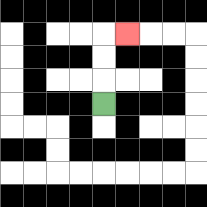{'start': '[4, 4]', 'end': '[5, 1]', 'path_directions': 'U,U,U,R', 'path_coordinates': '[[4, 4], [4, 3], [4, 2], [4, 1], [5, 1]]'}